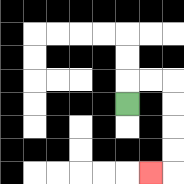{'start': '[5, 4]', 'end': '[6, 7]', 'path_directions': 'U,R,R,D,D,D,D,L', 'path_coordinates': '[[5, 4], [5, 3], [6, 3], [7, 3], [7, 4], [7, 5], [7, 6], [7, 7], [6, 7]]'}